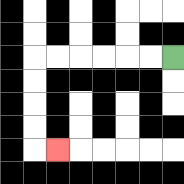{'start': '[7, 2]', 'end': '[2, 6]', 'path_directions': 'L,L,L,L,L,L,D,D,D,D,R', 'path_coordinates': '[[7, 2], [6, 2], [5, 2], [4, 2], [3, 2], [2, 2], [1, 2], [1, 3], [1, 4], [1, 5], [1, 6], [2, 6]]'}